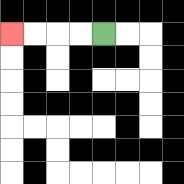{'start': '[4, 1]', 'end': '[0, 1]', 'path_directions': 'L,L,L,L', 'path_coordinates': '[[4, 1], [3, 1], [2, 1], [1, 1], [0, 1]]'}